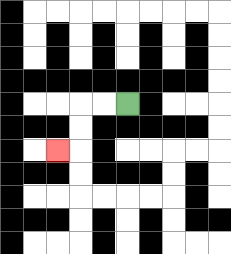{'start': '[5, 4]', 'end': '[2, 6]', 'path_directions': 'L,L,D,D,L', 'path_coordinates': '[[5, 4], [4, 4], [3, 4], [3, 5], [3, 6], [2, 6]]'}